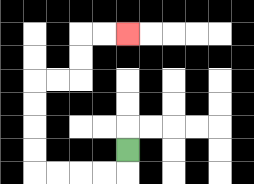{'start': '[5, 6]', 'end': '[5, 1]', 'path_directions': 'D,L,L,L,L,U,U,U,U,R,R,U,U,R,R', 'path_coordinates': '[[5, 6], [5, 7], [4, 7], [3, 7], [2, 7], [1, 7], [1, 6], [1, 5], [1, 4], [1, 3], [2, 3], [3, 3], [3, 2], [3, 1], [4, 1], [5, 1]]'}